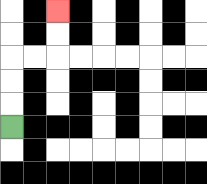{'start': '[0, 5]', 'end': '[2, 0]', 'path_directions': 'U,U,U,R,R,U,U', 'path_coordinates': '[[0, 5], [0, 4], [0, 3], [0, 2], [1, 2], [2, 2], [2, 1], [2, 0]]'}